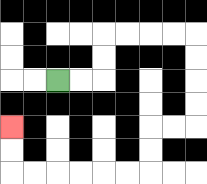{'start': '[2, 3]', 'end': '[0, 5]', 'path_directions': 'R,R,U,U,R,R,R,R,D,D,D,D,L,L,D,D,L,L,L,L,L,L,U,U', 'path_coordinates': '[[2, 3], [3, 3], [4, 3], [4, 2], [4, 1], [5, 1], [6, 1], [7, 1], [8, 1], [8, 2], [8, 3], [8, 4], [8, 5], [7, 5], [6, 5], [6, 6], [6, 7], [5, 7], [4, 7], [3, 7], [2, 7], [1, 7], [0, 7], [0, 6], [0, 5]]'}